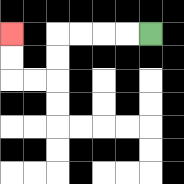{'start': '[6, 1]', 'end': '[0, 1]', 'path_directions': 'L,L,L,L,D,D,L,L,U,U', 'path_coordinates': '[[6, 1], [5, 1], [4, 1], [3, 1], [2, 1], [2, 2], [2, 3], [1, 3], [0, 3], [0, 2], [0, 1]]'}